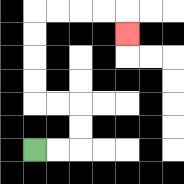{'start': '[1, 6]', 'end': '[5, 1]', 'path_directions': 'R,R,U,U,L,L,U,U,U,U,R,R,R,R,D', 'path_coordinates': '[[1, 6], [2, 6], [3, 6], [3, 5], [3, 4], [2, 4], [1, 4], [1, 3], [1, 2], [1, 1], [1, 0], [2, 0], [3, 0], [4, 0], [5, 0], [5, 1]]'}